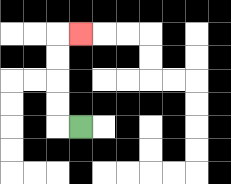{'start': '[3, 5]', 'end': '[3, 1]', 'path_directions': 'L,U,U,U,U,R', 'path_coordinates': '[[3, 5], [2, 5], [2, 4], [2, 3], [2, 2], [2, 1], [3, 1]]'}